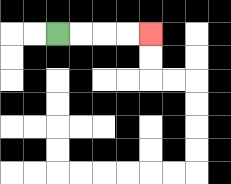{'start': '[2, 1]', 'end': '[6, 1]', 'path_directions': 'R,R,R,R', 'path_coordinates': '[[2, 1], [3, 1], [4, 1], [5, 1], [6, 1]]'}